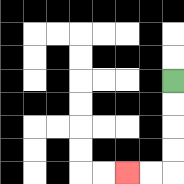{'start': '[7, 3]', 'end': '[5, 7]', 'path_directions': 'D,D,D,D,L,L', 'path_coordinates': '[[7, 3], [7, 4], [7, 5], [7, 6], [7, 7], [6, 7], [5, 7]]'}